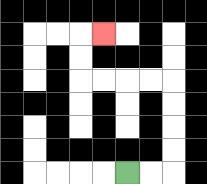{'start': '[5, 7]', 'end': '[4, 1]', 'path_directions': 'R,R,U,U,U,U,L,L,L,L,U,U,R', 'path_coordinates': '[[5, 7], [6, 7], [7, 7], [7, 6], [7, 5], [7, 4], [7, 3], [6, 3], [5, 3], [4, 3], [3, 3], [3, 2], [3, 1], [4, 1]]'}